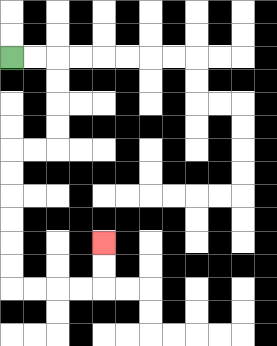{'start': '[0, 2]', 'end': '[4, 10]', 'path_directions': 'R,R,D,D,D,D,L,L,D,D,D,D,D,D,R,R,R,R,U,U', 'path_coordinates': '[[0, 2], [1, 2], [2, 2], [2, 3], [2, 4], [2, 5], [2, 6], [1, 6], [0, 6], [0, 7], [0, 8], [0, 9], [0, 10], [0, 11], [0, 12], [1, 12], [2, 12], [3, 12], [4, 12], [4, 11], [4, 10]]'}